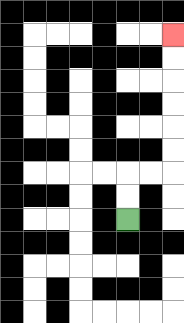{'start': '[5, 9]', 'end': '[7, 1]', 'path_directions': 'U,U,R,R,U,U,U,U,U,U', 'path_coordinates': '[[5, 9], [5, 8], [5, 7], [6, 7], [7, 7], [7, 6], [7, 5], [7, 4], [7, 3], [7, 2], [7, 1]]'}